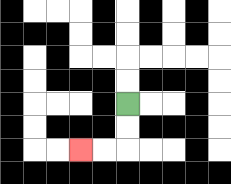{'start': '[5, 4]', 'end': '[3, 6]', 'path_directions': 'D,D,L,L', 'path_coordinates': '[[5, 4], [5, 5], [5, 6], [4, 6], [3, 6]]'}